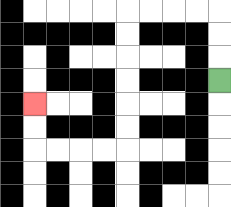{'start': '[9, 3]', 'end': '[1, 4]', 'path_directions': 'U,U,U,L,L,L,L,D,D,D,D,D,D,L,L,L,L,U,U', 'path_coordinates': '[[9, 3], [9, 2], [9, 1], [9, 0], [8, 0], [7, 0], [6, 0], [5, 0], [5, 1], [5, 2], [5, 3], [5, 4], [5, 5], [5, 6], [4, 6], [3, 6], [2, 6], [1, 6], [1, 5], [1, 4]]'}